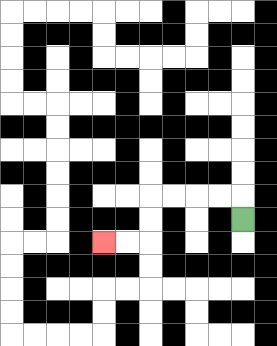{'start': '[10, 9]', 'end': '[4, 10]', 'path_directions': 'U,L,L,L,L,D,D,L,L', 'path_coordinates': '[[10, 9], [10, 8], [9, 8], [8, 8], [7, 8], [6, 8], [6, 9], [6, 10], [5, 10], [4, 10]]'}